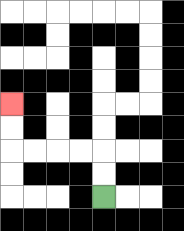{'start': '[4, 8]', 'end': '[0, 4]', 'path_directions': 'U,U,L,L,L,L,U,U', 'path_coordinates': '[[4, 8], [4, 7], [4, 6], [3, 6], [2, 6], [1, 6], [0, 6], [0, 5], [0, 4]]'}